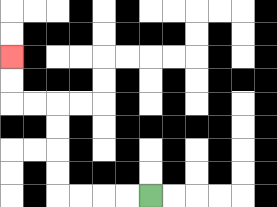{'start': '[6, 8]', 'end': '[0, 2]', 'path_directions': 'L,L,L,L,U,U,U,U,L,L,U,U', 'path_coordinates': '[[6, 8], [5, 8], [4, 8], [3, 8], [2, 8], [2, 7], [2, 6], [2, 5], [2, 4], [1, 4], [0, 4], [0, 3], [0, 2]]'}